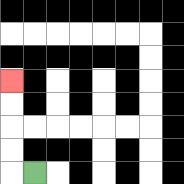{'start': '[1, 7]', 'end': '[0, 3]', 'path_directions': 'L,U,U,U,U', 'path_coordinates': '[[1, 7], [0, 7], [0, 6], [0, 5], [0, 4], [0, 3]]'}